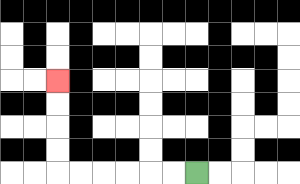{'start': '[8, 7]', 'end': '[2, 3]', 'path_directions': 'L,L,L,L,L,L,U,U,U,U', 'path_coordinates': '[[8, 7], [7, 7], [6, 7], [5, 7], [4, 7], [3, 7], [2, 7], [2, 6], [2, 5], [2, 4], [2, 3]]'}